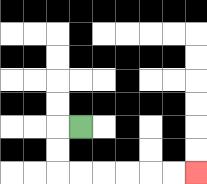{'start': '[3, 5]', 'end': '[8, 7]', 'path_directions': 'L,D,D,R,R,R,R,R,R', 'path_coordinates': '[[3, 5], [2, 5], [2, 6], [2, 7], [3, 7], [4, 7], [5, 7], [6, 7], [7, 7], [8, 7]]'}